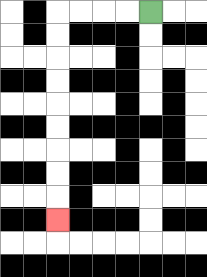{'start': '[6, 0]', 'end': '[2, 9]', 'path_directions': 'L,L,L,L,D,D,D,D,D,D,D,D,D', 'path_coordinates': '[[6, 0], [5, 0], [4, 0], [3, 0], [2, 0], [2, 1], [2, 2], [2, 3], [2, 4], [2, 5], [2, 6], [2, 7], [2, 8], [2, 9]]'}